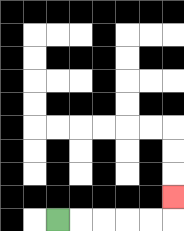{'start': '[2, 9]', 'end': '[7, 8]', 'path_directions': 'R,R,R,R,R,U', 'path_coordinates': '[[2, 9], [3, 9], [4, 9], [5, 9], [6, 9], [7, 9], [7, 8]]'}